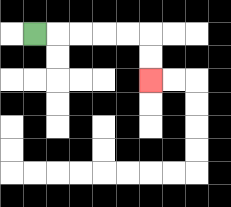{'start': '[1, 1]', 'end': '[6, 3]', 'path_directions': 'R,R,R,R,R,D,D', 'path_coordinates': '[[1, 1], [2, 1], [3, 1], [4, 1], [5, 1], [6, 1], [6, 2], [6, 3]]'}